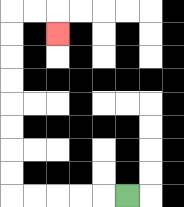{'start': '[5, 8]', 'end': '[2, 1]', 'path_directions': 'L,L,L,L,L,U,U,U,U,U,U,U,U,R,R,D', 'path_coordinates': '[[5, 8], [4, 8], [3, 8], [2, 8], [1, 8], [0, 8], [0, 7], [0, 6], [0, 5], [0, 4], [0, 3], [0, 2], [0, 1], [0, 0], [1, 0], [2, 0], [2, 1]]'}